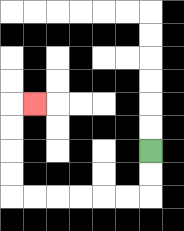{'start': '[6, 6]', 'end': '[1, 4]', 'path_directions': 'D,D,L,L,L,L,L,L,U,U,U,U,R', 'path_coordinates': '[[6, 6], [6, 7], [6, 8], [5, 8], [4, 8], [3, 8], [2, 8], [1, 8], [0, 8], [0, 7], [0, 6], [0, 5], [0, 4], [1, 4]]'}